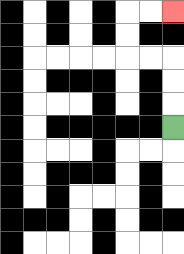{'start': '[7, 5]', 'end': '[7, 0]', 'path_directions': 'U,U,U,L,L,U,U,R,R', 'path_coordinates': '[[7, 5], [7, 4], [7, 3], [7, 2], [6, 2], [5, 2], [5, 1], [5, 0], [6, 0], [7, 0]]'}